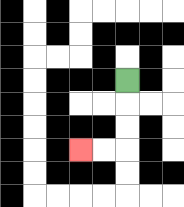{'start': '[5, 3]', 'end': '[3, 6]', 'path_directions': 'D,D,D,L,L', 'path_coordinates': '[[5, 3], [5, 4], [5, 5], [5, 6], [4, 6], [3, 6]]'}